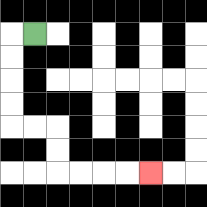{'start': '[1, 1]', 'end': '[6, 7]', 'path_directions': 'L,D,D,D,D,R,R,D,D,R,R,R,R', 'path_coordinates': '[[1, 1], [0, 1], [0, 2], [0, 3], [0, 4], [0, 5], [1, 5], [2, 5], [2, 6], [2, 7], [3, 7], [4, 7], [5, 7], [6, 7]]'}